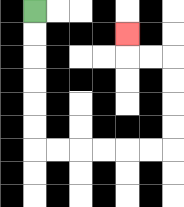{'start': '[1, 0]', 'end': '[5, 1]', 'path_directions': 'D,D,D,D,D,D,R,R,R,R,R,R,U,U,U,U,L,L,U', 'path_coordinates': '[[1, 0], [1, 1], [1, 2], [1, 3], [1, 4], [1, 5], [1, 6], [2, 6], [3, 6], [4, 6], [5, 6], [6, 6], [7, 6], [7, 5], [7, 4], [7, 3], [7, 2], [6, 2], [5, 2], [5, 1]]'}